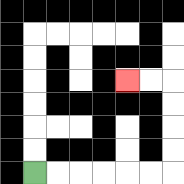{'start': '[1, 7]', 'end': '[5, 3]', 'path_directions': 'R,R,R,R,R,R,U,U,U,U,L,L', 'path_coordinates': '[[1, 7], [2, 7], [3, 7], [4, 7], [5, 7], [6, 7], [7, 7], [7, 6], [7, 5], [7, 4], [7, 3], [6, 3], [5, 3]]'}